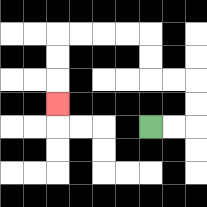{'start': '[6, 5]', 'end': '[2, 4]', 'path_directions': 'R,R,U,U,L,L,U,U,L,L,L,L,D,D,D', 'path_coordinates': '[[6, 5], [7, 5], [8, 5], [8, 4], [8, 3], [7, 3], [6, 3], [6, 2], [6, 1], [5, 1], [4, 1], [3, 1], [2, 1], [2, 2], [2, 3], [2, 4]]'}